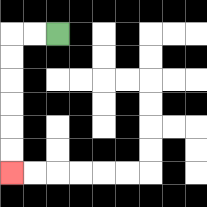{'start': '[2, 1]', 'end': '[0, 7]', 'path_directions': 'L,L,D,D,D,D,D,D', 'path_coordinates': '[[2, 1], [1, 1], [0, 1], [0, 2], [0, 3], [0, 4], [0, 5], [0, 6], [0, 7]]'}